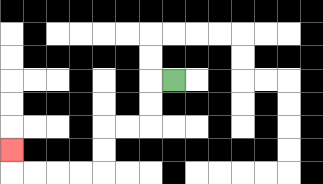{'start': '[7, 3]', 'end': '[0, 6]', 'path_directions': 'L,D,D,L,L,D,D,L,L,L,L,U', 'path_coordinates': '[[7, 3], [6, 3], [6, 4], [6, 5], [5, 5], [4, 5], [4, 6], [4, 7], [3, 7], [2, 7], [1, 7], [0, 7], [0, 6]]'}